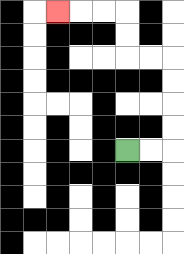{'start': '[5, 6]', 'end': '[2, 0]', 'path_directions': 'R,R,U,U,U,U,L,L,U,U,L,L,L', 'path_coordinates': '[[5, 6], [6, 6], [7, 6], [7, 5], [7, 4], [7, 3], [7, 2], [6, 2], [5, 2], [5, 1], [5, 0], [4, 0], [3, 0], [2, 0]]'}